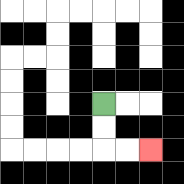{'start': '[4, 4]', 'end': '[6, 6]', 'path_directions': 'D,D,R,R', 'path_coordinates': '[[4, 4], [4, 5], [4, 6], [5, 6], [6, 6]]'}